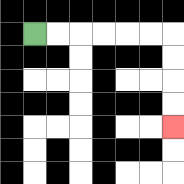{'start': '[1, 1]', 'end': '[7, 5]', 'path_directions': 'R,R,R,R,R,R,D,D,D,D', 'path_coordinates': '[[1, 1], [2, 1], [3, 1], [4, 1], [5, 1], [6, 1], [7, 1], [7, 2], [7, 3], [7, 4], [7, 5]]'}